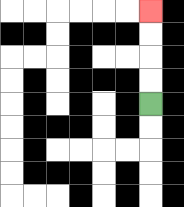{'start': '[6, 4]', 'end': '[6, 0]', 'path_directions': 'U,U,U,U', 'path_coordinates': '[[6, 4], [6, 3], [6, 2], [6, 1], [6, 0]]'}